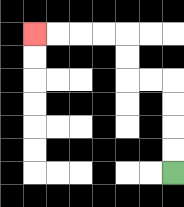{'start': '[7, 7]', 'end': '[1, 1]', 'path_directions': 'U,U,U,U,L,L,U,U,L,L,L,L', 'path_coordinates': '[[7, 7], [7, 6], [7, 5], [7, 4], [7, 3], [6, 3], [5, 3], [5, 2], [5, 1], [4, 1], [3, 1], [2, 1], [1, 1]]'}